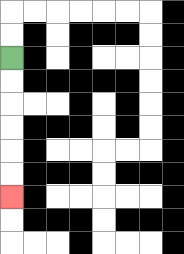{'start': '[0, 2]', 'end': '[0, 8]', 'path_directions': 'D,D,D,D,D,D', 'path_coordinates': '[[0, 2], [0, 3], [0, 4], [0, 5], [0, 6], [0, 7], [0, 8]]'}